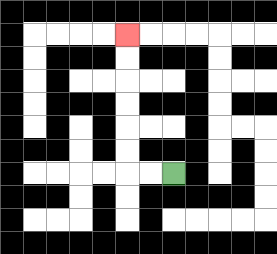{'start': '[7, 7]', 'end': '[5, 1]', 'path_directions': 'L,L,U,U,U,U,U,U', 'path_coordinates': '[[7, 7], [6, 7], [5, 7], [5, 6], [5, 5], [5, 4], [5, 3], [5, 2], [5, 1]]'}